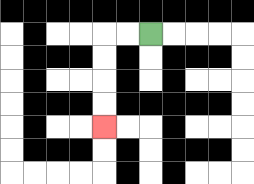{'start': '[6, 1]', 'end': '[4, 5]', 'path_directions': 'L,L,D,D,D,D', 'path_coordinates': '[[6, 1], [5, 1], [4, 1], [4, 2], [4, 3], [4, 4], [4, 5]]'}